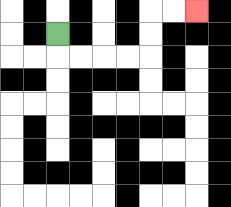{'start': '[2, 1]', 'end': '[8, 0]', 'path_directions': 'D,R,R,R,R,U,U,R,R', 'path_coordinates': '[[2, 1], [2, 2], [3, 2], [4, 2], [5, 2], [6, 2], [6, 1], [6, 0], [7, 0], [8, 0]]'}